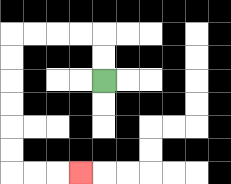{'start': '[4, 3]', 'end': '[3, 7]', 'path_directions': 'U,U,L,L,L,L,D,D,D,D,D,D,R,R,R', 'path_coordinates': '[[4, 3], [4, 2], [4, 1], [3, 1], [2, 1], [1, 1], [0, 1], [0, 2], [0, 3], [0, 4], [0, 5], [0, 6], [0, 7], [1, 7], [2, 7], [3, 7]]'}